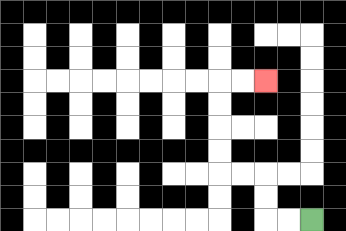{'start': '[13, 9]', 'end': '[11, 3]', 'path_directions': 'L,L,U,U,L,L,U,U,U,U,R,R', 'path_coordinates': '[[13, 9], [12, 9], [11, 9], [11, 8], [11, 7], [10, 7], [9, 7], [9, 6], [9, 5], [9, 4], [9, 3], [10, 3], [11, 3]]'}